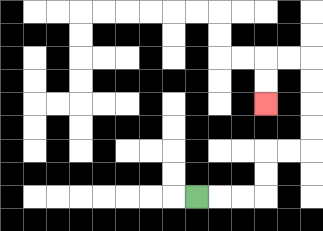{'start': '[8, 8]', 'end': '[11, 4]', 'path_directions': 'R,R,R,U,U,R,R,U,U,U,U,L,L,D,D', 'path_coordinates': '[[8, 8], [9, 8], [10, 8], [11, 8], [11, 7], [11, 6], [12, 6], [13, 6], [13, 5], [13, 4], [13, 3], [13, 2], [12, 2], [11, 2], [11, 3], [11, 4]]'}